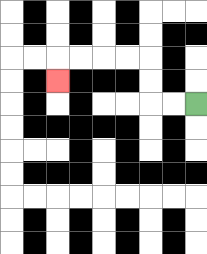{'start': '[8, 4]', 'end': '[2, 3]', 'path_directions': 'L,L,U,U,L,L,L,L,D', 'path_coordinates': '[[8, 4], [7, 4], [6, 4], [6, 3], [6, 2], [5, 2], [4, 2], [3, 2], [2, 2], [2, 3]]'}